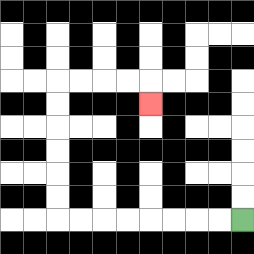{'start': '[10, 9]', 'end': '[6, 4]', 'path_directions': 'L,L,L,L,L,L,L,L,U,U,U,U,U,U,R,R,R,R,D', 'path_coordinates': '[[10, 9], [9, 9], [8, 9], [7, 9], [6, 9], [5, 9], [4, 9], [3, 9], [2, 9], [2, 8], [2, 7], [2, 6], [2, 5], [2, 4], [2, 3], [3, 3], [4, 3], [5, 3], [6, 3], [6, 4]]'}